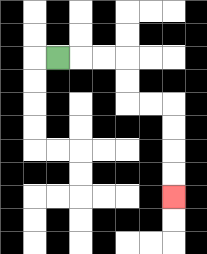{'start': '[2, 2]', 'end': '[7, 8]', 'path_directions': 'R,R,R,D,D,R,R,D,D,D,D', 'path_coordinates': '[[2, 2], [3, 2], [4, 2], [5, 2], [5, 3], [5, 4], [6, 4], [7, 4], [7, 5], [7, 6], [7, 7], [7, 8]]'}